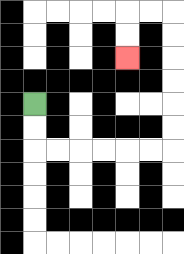{'start': '[1, 4]', 'end': '[5, 2]', 'path_directions': 'D,D,R,R,R,R,R,R,U,U,U,U,U,U,L,L,D,D', 'path_coordinates': '[[1, 4], [1, 5], [1, 6], [2, 6], [3, 6], [4, 6], [5, 6], [6, 6], [7, 6], [7, 5], [7, 4], [7, 3], [7, 2], [7, 1], [7, 0], [6, 0], [5, 0], [5, 1], [5, 2]]'}